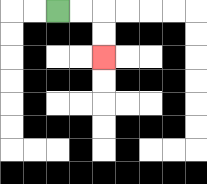{'start': '[2, 0]', 'end': '[4, 2]', 'path_directions': 'R,R,D,D', 'path_coordinates': '[[2, 0], [3, 0], [4, 0], [4, 1], [4, 2]]'}